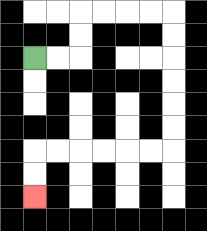{'start': '[1, 2]', 'end': '[1, 8]', 'path_directions': 'R,R,U,U,R,R,R,R,D,D,D,D,D,D,L,L,L,L,L,L,D,D', 'path_coordinates': '[[1, 2], [2, 2], [3, 2], [3, 1], [3, 0], [4, 0], [5, 0], [6, 0], [7, 0], [7, 1], [7, 2], [7, 3], [7, 4], [7, 5], [7, 6], [6, 6], [5, 6], [4, 6], [3, 6], [2, 6], [1, 6], [1, 7], [1, 8]]'}